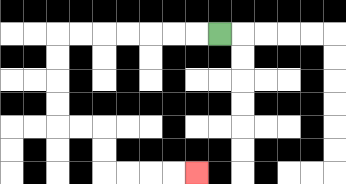{'start': '[9, 1]', 'end': '[8, 7]', 'path_directions': 'L,L,L,L,L,L,L,D,D,D,D,R,R,D,D,R,R,R,R', 'path_coordinates': '[[9, 1], [8, 1], [7, 1], [6, 1], [5, 1], [4, 1], [3, 1], [2, 1], [2, 2], [2, 3], [2, 4], [2, 5], [3, 5], [4, 5], [4, 6], [4, 7], [5, 7], [6, 7], [7, 7], [8, 7]]'}